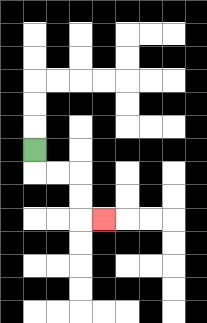{'start': '[1, 6]', 'end': '[4, 9]', 'path_directions': 'D,R,R,D,D,R', 'path_coordinates': '[[1, 6], [1, 7], [2, 7], [3, 7], [3, 8], [3, 9], [4, 9]]'}